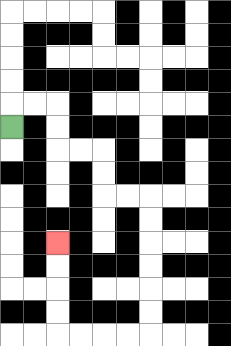{'start': '[0, 5]', 'end': '[2, 10]', 'path_directions': 'U,R,R,D,D,R,R,D,D,R,R,D,D,D,D,D,D,L,L,L,L,U,U,U,U', 'path_coordinates': '[[0, 5], [0, 4], [1, 4], [2, 4], [2, 5], [2, 6], [3, 6], [4, 6], [4, 7], [4, 8], [5, 8], [6, 8], [6, 9], [6, 10], [6, 11], [6, 12], [6, 13], [6, 14], [5, 14], [4, 14], [3, 14], [2, 14], [2, 13], [2, 12], [2, 11], [2, 10]]'}